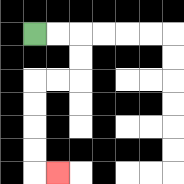{'start': '[1, 1]', 'end': '[2, 7]', 'path_directions': 'R,R,D,D,L,L,D,D,D,D,R', 'path_coordinates': '[[1, 1], [2, 1], [3, 1], [3, 2], [3, 3], [2, 3], [1, 3], [1, 4], [1, 5], [1, 6], [1, 7], [2, 7]]'}